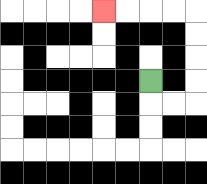{'start': '[6, 3]', 'end': '[4, 0]', 'path_directions': 'D,R,R,U,U,U,U,L,L,L,L', 'path_coordinates': '[[6, 3], [6, 4], [7, 4], [8, 4], [8, 3], [8, 2], [8, 1], [8, 0], [7, 0], [6, 0], [5, 0], [4, 0]]'}